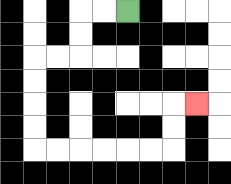{'start': '[5, 0]', 'end': '[8, 4]', 'path_directions': 'L,L,D,D,L,L,D,D,D,D,R,R,R,R,R,R,U,U,R', 'path_coordinates': '[[5, 0], [4, 0], [3, 0], [3, 1], [3, 2], [2, 2], [1, 2], [1, 3], [1, 4], [1, 5], [1, 6], [2, 6], [3, 6], [4, 6], [5, 6], [6, 6], [7, 6], [7, 5], [7, 4], [8, 4]]'}